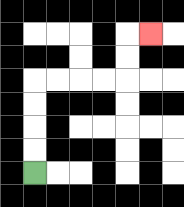{'start': '[1, 7]', 'end': '[6, 1]', 'path_directions': 'U,U,U,U,R,R,R,R,U,U,R', 'path_coordinates': '[[1, 7], [1, 6], [1, 5], [1, 4], [1, 3], [2, 3], [3, 3], [4, 3], [5, 3], [5, 2], [5, 1], [6, 1]]'}